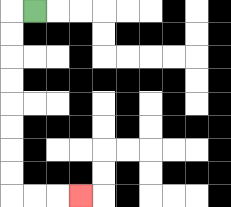{'start': '[1, 0]', 'end': '[3, 8]', 'path_directions': 'L,D,D,D,D,D,D,D,D,R,R,R', 'path_coordinates': '[[1, 0], [0, 0], [0, 1], [0, 2], [0, 3], [0, 4], [0, 5], [0, 6], [0, 7], [0, 8], [1, 8], [2, 8], [3, 8]]'}